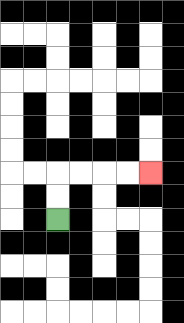{'start': '[2, 9]', 'end': '[6, 7]', 'path_directions': 'U,U,R,R,R,R', 'path_coordinates': '[[2, 9], [2, 8], [2, 7], [3, 7], [4, 7], [5, 7], [6, 7]]'}